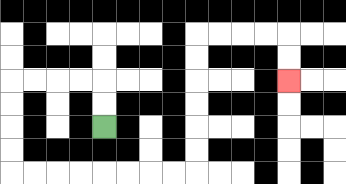{'start': '[4, 5]', 'end': '[12, 3]', 'path_directions': 'U,U,L,L,L,L,D,D,D,D,R,R,R,R,R,R,R,R,U,U,U,U,U,U,R,R,R,R,D,D', 'path_coordinates': '[[4, 5], [4, 4], [4, 3], [3, 3], [2, 3], [1, 3], [0, 3], [0, 4], [0, 5], [0, 6], [0, 7], [1, 7], [2, 7], [3, 7], [4, 7], [5, 7], [6, 7], [7, 7], [8, 7], [8, 6], [8, 5], [8, 4], [8, 3], [8, 2], [8, 1], [9, 1], [10, 1], [11, 1], [12, 1], [12, 2], [12, 3]]'}